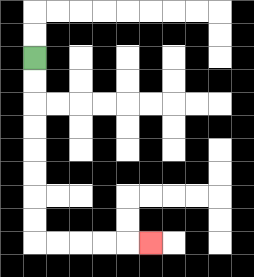{'start': '[1, 2]', 'end': '[6, 10]', 'path_directions': 'D,D,D,D,D,D,D,D,R,R,R,R,R', 'path_coordinates': '[[1, 2], [1, 3], [1, 4], [1, 5], [1, 6], [1, 7], [1, 8], [1, 9], [1, 10], [2, 10], [3, 10], [4, 10], [5, 10], [6, 10]]'}